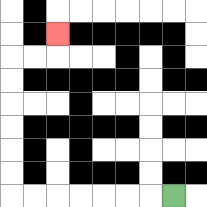{'start': '[7, 8]', 'end': '[2, 1]', 'path_directions': 'L,L,L,L,L,L,L,U,U,U,U,U,U,R,R,U', 'path_coordinates': '[[7, 8], [6, 8], [5, 8], [4, 8], [3, 8], [2, 8], [1, 8], [0, 8], [0, 7], [0, 6], [0, 5], [0, 4], [0, 3], [0, 2], [1, 2], [2, 2], [2, 1]]'}